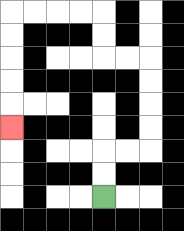{'start': '[4, 8]', 'end': '[0, 5]', 'path_directions': 'U,U,R,R,U,U,U,U,L,L,U,U,L,L,L,L,D,D,D,D,D', 'path_coordinates': '[[4, 8], [4, 7], [4, 6], [5, 6], [6, 6], [6, 5], [6, 4], [6, 3], [6, 2], [5, 2], [4, 2], [4, 1], [4, 0], [3, 0], [2, 0], [1, 0], [0, 0], [0, 1], [0, 2], [0, 3], [0, 4], [0, 5]]'}